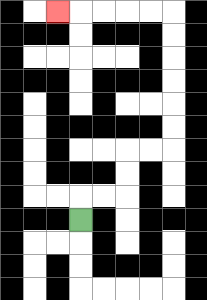{'start': '[3, 9]', 'end': '[2, 0]', 'path_directions': 'U,R,R,U,U,R,R,U,U,U,U,U,U,L,L,L,L,L', 'path_coordinates': '[[3, 9], [3, 8], [4, 8], [5, 8], [5, 7], [5, 6], [6, 6], [7, 6], [7, 5], [7, 4], [7, 3], [7, 2], [7, 1], [7, 0], [6, 0], [5, 0], [4, 0], [3, 0], [2, 0]]'}